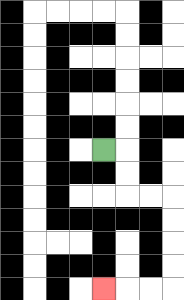{'start': '[4, 6]', 'end': '[4, 12]', 'path_directions': 'R,D,D,R,R,D,D,D,D,L,L,L', 'path_coordinates': '[[4, 6], [5, 6], [5, 7], [5, 8], [6, 8], [7, 8], [7, 9], [7, 10], [7, 11], [7, 12], [6, 12], [5, 12], [4, 12]]'}